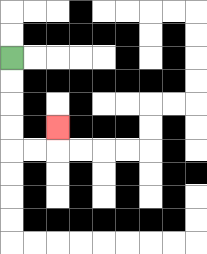{'start': '[0, 2]', 'end': '[2, 5]', 'path_directions': 'D,D,D,D,R,R,U', 'path_coordinates': '[[0, 2], [0, 3], [0, 4], [0, 5], [0, 6], [1, 6], [2, 6], [2, 5]]'}